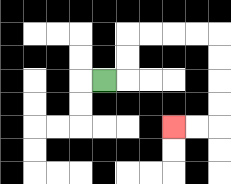{'start': '[4, 3]', 'end': '[7, 5]', 'path_directions': 'R,U,U,R,R,R,R,D,D,D,D,L,L', 'path_coordinates': '[[4, 3], [5, 3], [5, 2], [5, 1], [6, 1], [7, 1], [8, 1], [9, 1], [9, 2], [9, 3], [9, 4], [9, 5], [8, 5], [7, 5]]'}